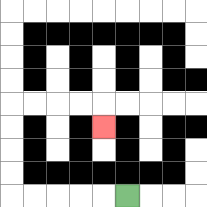{'start': '[5, 8]', 'end': '[4, 5]', 'path_directions': 'L,L,L,L,L,U,U,U,U,R,R,R,R,D', 'path_coordinates': '[[5, 8], [4, 8], [3, 8], [2, 8], [1, 8], [0, 8], [0, 7], [0, 6], [0, 5], [0, 4], [1, 4], [2, 4], [3, 4], [4, 4], [4, 5]]'}